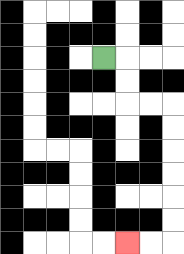{'start': '[4, 2]', 'end': '[5, 10]', 'path_directions': 'R,D,D,R,R,D,D,D,D,D,D,L,L', 'path_coordinates': '[[4, 2], [5, 2], [5, 3], [5, 4], [6, 4], [7, 4], [7, 5], [7, 6], [7, 7], [7, 8], [7, 9], [7, 10], [6, 10], [5, 10]]'}